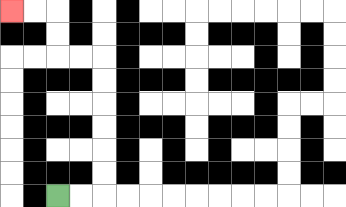{'start': '[2, 8]', 'end': '[0, 0]', 'path_directions': 'R,R,U,U,U,U,U,U,L,L,U,U,L,L', 'path_coordinates': '[[2, 8], [3, 8], [4, 8], [4, 7], [4, 6], [4, 5], [4, 4], [4, 3], [4, 2], [3, 2], [2, 2], [2, 1], [2, 0], [1, 0], [0, 0]]'}